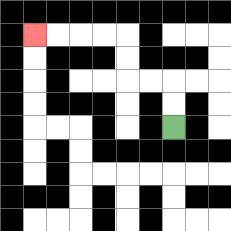{'start': '[7, 5]', 'end': '[1, 1]', 'path_directions': 'U,U,L,L,U,U,L,L,L,L', 'path_coordinates': '[[7, 5], [7, 4], [7, 3], [6, 3], [5, 3], [5, 2], [5, 1], [4, 1], [3, 1], [2, 1], [1, 1]]'}